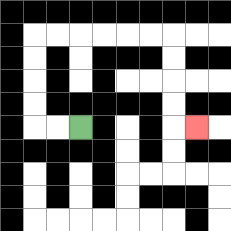{'start': '[3, 5]', 'end': '[8, 5]', 'path_directions': 'L,L,U,U,U,U,R,R,R,R,R,R,D,D,D,D,R', 'path_coordinates': '[[3, 5], [2, 5], [1, 5], [1, 4], [1, 3], [1, 2], [1, 1], [2, 1], [3, 1], [4, 1], [5, 1], [6, 1], [7, 1], [7, 2], [7, 3], [7, 4], [7, 5], [8, 5]]'}